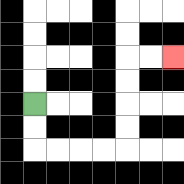{'start': '[1, 4]', 'end': '[7, 2]', 'path_directions': 'D,D,R,R,R,R,U,U,U,U,R,R', 'path_coordinates': '[[1, 4], [1, 5], [1, 6], [2, 6], [3, 6], [4, 6], [5, 6], [5, 5], [5, 4], [5, 3], [5, 2], [6, 2], [7, 2]]'}